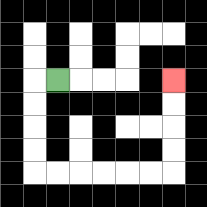{'start': '[2, 3]', 'end': '[7, 3]', 'path_directions': 'L,D,D,D,D,R,R,R,R,R,R,U,U,U,U', 'path_coordinates': '[[2, 3], [1, 3], [1, 4], [1, 5], [1, 6], [1, 7], [2, 7], [3, 7], [4, 7], [5, 7], [6, 7], [7, 7], [7, 6], [7, 5], [7, 4], [7, 3]]'}